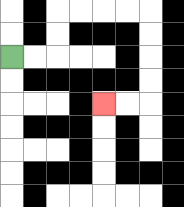{'start': '[0, 2]', 'end': '[4, 4]', 'path_directions': 'R,R,U,U,R,R,R,R,D,D,D,D,L,L', 'path_coordinates': '[[0, 2], [1, 2], [2, 2], [2, 1], [2, 0], [3, 0], [4, 0], [5, 0], [6, 0], [6, 1], [6, 2], [6, 3], [6, 4], [5, 4], [4, 4]]'}